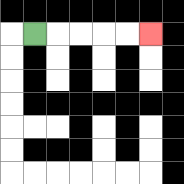{'start': '[1, 1]', 'end': '[6, 1]', 'path_directions': 'R,R,R,R,R', 'path_coordinates': '[[1, 1], [2, 1], [3, 1], [4, 1], [5, 1], [6, 1]]'}